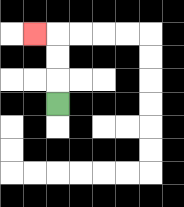{'start': '[2, 4]', 'end': '[1, 1]', 'path_directions': 'U,U,U,L', 'path_coordinates': '[[2, 4], [2, 3], [2, 2], [2, 1], [1, 1]]'}